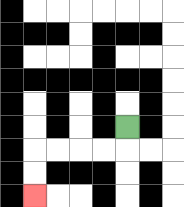{'start': '[5, 5]', 'end': '[1, 8]', 'path_directions': 'D,L,L,L,L,D,D', 'path_coordinates': '[[5, 5], [5, 6], [4, 6], [3, 6], [2, 6], [1, 6], [1, 7], [1, 8]]'}